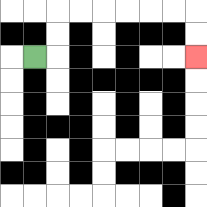{'start': '[1, 2]', 'end': '[8, 2]', 'path_directions': 'R,U,U,R,R,R,R,R,R,D,D', 'path_coordinates': '[[1, 2], [2, 2], [2, 1], [2, 0], [3, 0], [4, 0], [5, 0], [6, 0], [7, 0], [8, 0], [8, 1], [8, 2]]'}